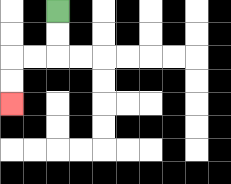{'start': '[2, 0]', 'end': '[0, 4]', 'path_directions': 'D,D,L,L,D,D', 'path_coordinates': '[[2, 0], [2, 1], [2, 2], [1, 2], [0, 2], [0, 3], [0, 4]]'}